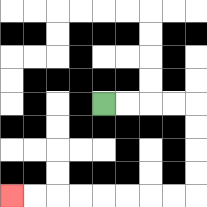{'start': '[4, 4]', 'end': '[0, 8]', 'path_directions': 'R,R,R,R,D,D,D,D,L,L,L,L,L,L,L,L', 'path_coordinates': '[[4, 4], [5, 4], [6, 4], [7, 4], [8, 4], [8, 5], [8, 6], [8, 7], [8, 8], [7, 8], [6, 8], [5, 8], [4, 8], [3, 8], [2, 8], [1, 8], [0, 8]]'}